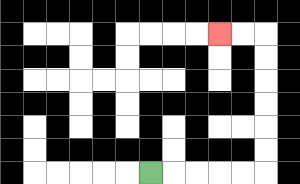{'start': '[6, 7]', 'end': '[9, 1]', 'path_directions': 'R,R,R,R,R,U,U,U,U,U,U,L,L', 'path_coordinates': '[[6, 7], [7, 7], [8, 7], [9, 7], [10, 7], [11, 7], [11, 6], [11, 5], [11, 4], [11, 3], [11, 2], [11, 1], [10, 1], [9, 1]]'}